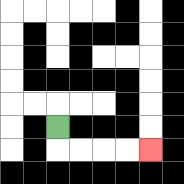{'start': '[2, 5]', 'end': '[6, 6]', 'path_directions': 'D,R,R,R,R', 'path_coordinates': '[[2, 5], [2, 6], [3, 6], [4, 6], [5, 6], [6, 6]]'}